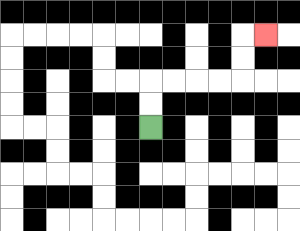{'start': '[6, 5]', 'end': '[11, 1]', 'path_directions': 'U,U,R,R,R,R,U,U,R', 'path_coordinates': '[[6, 5], [6, 4], [6, 3], [7, 3], [8, 3], [9, 3], [10, 3], [10, 2], [10, 1], [11, 1]]'}